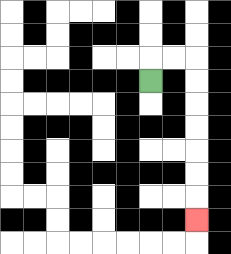{'start': '[6, 3]', 'end': '[8, 9]', 'path_directions': 'U,R,R,D,D,D,D,D,D,D', 'path_coordinates': '[[6, 3], [6, 2], [7, 2], [8, 2], [8, 3], [8, 4], [8, 5], [8, 6], [8, 7], [8, 8], [8, 9]]'}